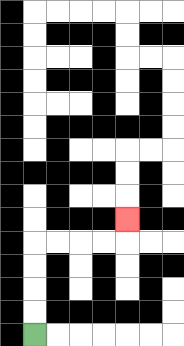{'start': '[1, 14]', 'end': '[5, 9]', 'path_directions': 'U,U,U,U,R,R,R,R,U', 'path_coordinates': '[[1, 14], [1, 13], [1, 12], [1, 11], [1, 10], [2, 10], [3, 10], [4, 10], [5, 10], [5, 9]]'}